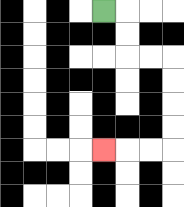{'start': '[4, 0]', 'end': '[4, 6]', 'path_directions': 'R,D,D,R,R,D,D,D,D,L,L,L', 'path_coordinates': '[[4, 0], [5, 0], [5, 1], [5, 2], [6, 2], [7, 2], [7, 3], [7, 4], [7, 5], [7, 6], [6, 6], [5, 6], [4, 6]]'}